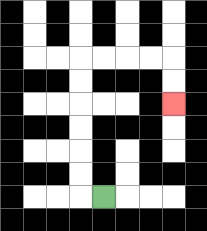{'start': '[4, 8]', 'end': '[7, 4]', 'path_directions': 'L,U,U,U,U,U,U,R,R,R,R,D,D', 'path_coordinates': '[[4, 8], [3, 8], [3, 7], [3, 6], [3, 5], [3, 4], [3, 3], [3, 2], [4, 2], [5, 2], [6, 2], [7, 2], [7, 3], [7, 4]]'}